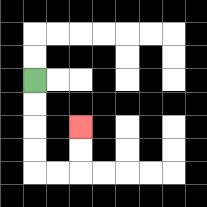{'start': '[1, 3]', 'end': '[3, 5]', 'path_directions': 'D,D,D,D,R,R,U,U', 'path_coordinates': '[[1, 3], [1, 4], [1, 5], [1, 6], [1, 7], [2, 7], [3, 7], [3, 6], [3, 5]]'}